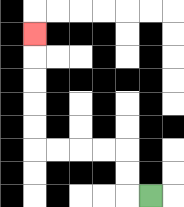{'start': '[6, 8]', 'end': '[1, 1]', 'path_directions': 'L,U,U,L,L,L,L,U,U,U,U,U', 'path_coordinates': '[[6, 8], [5, 8], [5, 7], [5, 6], [4, 6], [3, 6], [2, 6], [1, 6], [1, 5], [1, 4], [1, 3], [1, 2], [1, 1]]'}